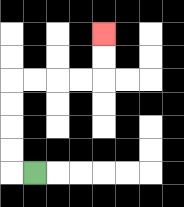{'start': '[1, 7]', 'end': '[4, 1]', 'path_directions': 'L,U,U,U,U,R,R,R,R,U,U', 'path_coordinates': '[[1, 7], [0, 7], [0, 6], [0, 5], [0, 4], [0, 3], [1, 3], [2, 3], [3, 3], [4, 3], [4, 2], [4, 1]]'}